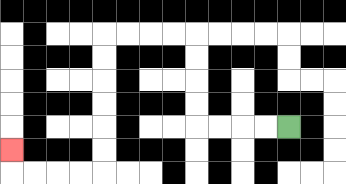{'start': '[12, 5]', 'end': '[0, 6]', 'path_directions': 'L,L,L,L,U,U,U,U,L,L,L,L,D,D,D,D,D,D,L,L,L,L,U', 'path_coordinates': '[[12, 5], [11, 5], [10, 5], [9, 5], [8, 5], [8, 4], [8, 3], [8, 2], [8, 1], [7, 1], [6, 1], [5, 1], [4, 1], [4, 2], [4, 3], [4, 4], [4, 5], [4, 6], [4, 7], [3, 7], [2, 7], [1, 7], [0, 7], [0, 6]]'}